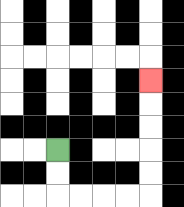{'start': '[2, 6]', 'end': '[6, 3]', 'path_directions': 'D,D,R,R,R,R,U,U,U,U,U', 'path_coordinates': '[[2, 6], [2, 7], [2, 8], [3, 8], [4, 8], [5, 8], [6, 8], [6, 7], [6, 6], [6, 5], [6, 4], [6, 3]]'}